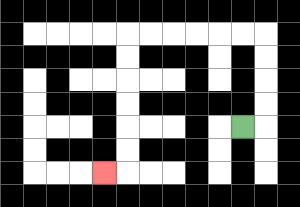{'start': '[10, 5]', 'end': '[4, 7]', 'path_directions': 'R,U,U,U,U,L,L,L,L,L,L,D,D,D,D,D,D,L', 'path_coordinates': '[[10, 5], [11, 5], [11, 4], [11, 3], [11, 2], [11, 1], [10, 1], [9, 1], [8, 1], [7, 1], [6, 1], [5, 1], [5, 2], [5, 3], [5, 4], [5, 5], [5, 6], [5, 7], [4, 7]]'}